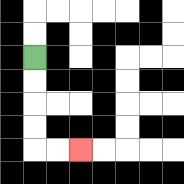{'start': '[1, 2]', 'end': '[3, 6]', 'path_directions': 'D,D,D,D,R,R', 'path_coordinates': '[[1, 2], [1, 3], [1, 4], [1, 5], [1, 6], [2, 6], [3, 6]]'}